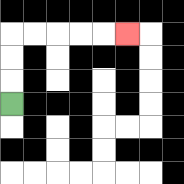{'start': '[0, 4]', 'end': '[5, 1]', 'path_directions': 'U,U,U,R,R,R,R,R', 'path_coordinates': '[[0, 4], [0, 3], [0, 2], [0, 1], [1, 1], [2, 1], [3, 1], [4, 1], [5, 1]]'}